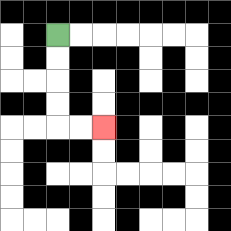{'start': '[2, 1]', 'end': '[4, 5]', 'path_directions': 'D,D,D,D,R,R', 'path_coordinates': '[[2, 1], [2, 2], [2, 3], [2, 4], [2, 5], [3, 5], [4, 5]]'}